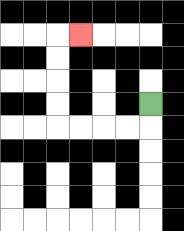{'start': '[6, 4]', 'end': '[3, 1]', 'path_directions': 'D,L,L,L,L,U,U,U,U,R', 'path_coordinates': '[[6, 4], [6, 5], [5, 5], [4, 5], [3, 5], [2, 5], [2, 4], [2, 3], [2, 2], [2, 1], [3, 1]]'}